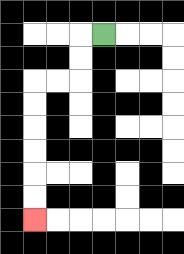{'start': '[4, 1]', 'end': '[1, 9]', 'path_directions': 'L,D,D,L,L,D,D,D,D,D,D', 'path_coordinates': '[[4, 1], [3, 1], [3, 2], [3, 3], [2, 3], [1, 3], [1, 4], [1, 5], [1, 6], [1, 7], [1, 8], [1, 9]]'}